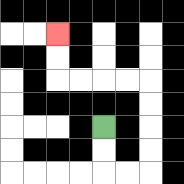{'start': '[4, 5]', 'end': '[2, 1]', 'path_directions': 'D,D,R,R,U,U,U,U,L,L,L,L,U,U', 'path_coordinates': '[[4, 5], [4, 6], [4, 7], [5, 7], [6, 7], [6, 6], [6, 5], [6, 4], [6, 3], [5, 3], [4, 3], [3, 3], [2, 3], [2, 2], [2, 1]]'}